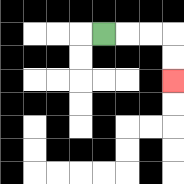{'start': '[4, 1]', 'end': '[7, 3]', 'path_directions': 'R,R,R,D,D', 'path_coordinates': '[[4, 1], [5, 1], [6, 1], [7, 1], [7, 2], [7, 3]]'}